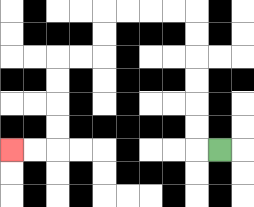{'start': '[9, 6]', 'end': '[0, 6]', 'path_directions': 'L,U,U,U,U,U,U,L,L,L,L,D,D,L,L,D,D,D,D,L,L', 'path_coordinates': '[[9, 6], [8, 6], [8, 5], [8, 4], [8, 3], [8, 2], [8, 1], [8, 0], [7, 0], [6, 0], [5, 0], [4, 0], [4, 1], [4, 2], [3, 2], [2, 2], [2, 3], [2, 4], [2, 5], [2, 6], [1, 6], [0, 6]]'}